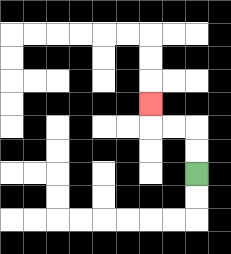{'start': '[8, 7]', 'end': '[6, 4]', 'path_directions': 'U,U,L,L,U', 'path_coordinates': '[[8, 7], [8, 6], [8, 5], [7, 5], [6, 5], [6, 4]]'}